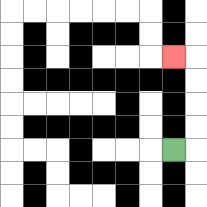{'start': '[7, 6]', 'end': '[7, 2]', 'path_directions': 'R,U,U,U,U,L', 'path_coordinates': '[[7, 6], [8, 6], [8, 5], [8, 4], [8, 3], [8, 2], [7, 2]]'}